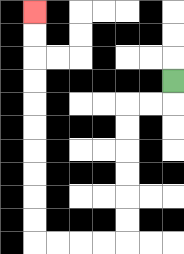{'start': '[7, 3]', 'end': '[1, 0]', 'path_directions': 'D,L,L,D,D,D,D,D,D,L,L,L,L,U,U,U,U,U,U,U,U,U,U', 'path_coordinates': '[[7, 3], [7, 4], [6, 4], [5, 4], [5, 5], [5, 6], [5, 7], [5, 8], [5, 9], [5, 10], [4, 10], [3, 10], [2, 10], [1, 10], [1, 9], [1, 8], [1, 7], [1, 6], [1, 5], [1, 4], [1, 3], [1, 2], [1, 1], [1, 0]]'}